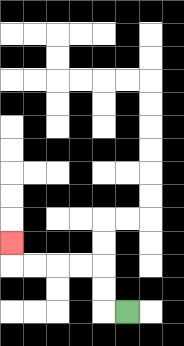{'start': '[5, 13]', 'end': '[0, 10]', 'path_directions': 'L,U,U,L,L,L,L,U', 'path_coordinates': '[[5, 13], [4, 13], [4, 12], [4, 11], [3, 11], [2, 11], [1, 11], [0, 11], [0, 10]]'}